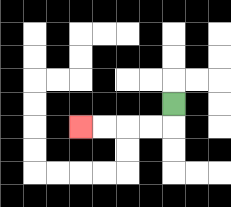{'start': '[7, 4]', 'end': '[3, 5]', 'path_directions': 'D,L,L,L,L', 'path_coordinates': '[[7, 4], [7, 5], [6, 5], [5, 5], [4, 5], [3, 5]]'}